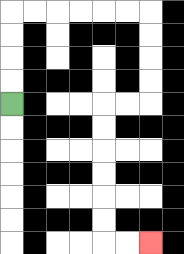{'start': '[0, 4]', 'end': '[6, 10]', 'path_directions': 'U,U,U,U,R,R,R,R,R,R,D,D,D,D,L,L,D,D,D,D,D,D,R,R', 'path_coordinates': '[[0, 4], [0, 3], [0, 2], [0, 1], [0, 0], [1, 0], [2, 0], [3, 0], [4, 0], [5, 0], [6, 0], [6, 1], [6, 2], [6, 3], [6, 4], [5, 4], [4, 4], [4, 5], [4, 6], [4, 7], [4, 8], [4, 9], [4, 10], [5, 10], [6, 10]]'}